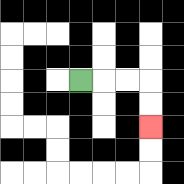{'start': '[3, 3]', 'end': '[6, 5]', 'path_directions': 'R,R,R,D,D', 'path_coordinates': '[[3, 3], [4, 3], [5, 3], [6, 3], [6, 4], [6, 5]]'}